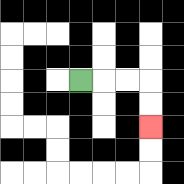{'start': '[3, 3]', 'end': '[6, 5]', 'path_directions': 'R,R,R,D,D', 'path_coordinates': '[[3, 3], [4, 3], [5, 3], [6, 3], [6, 4], [6, 5]]'}